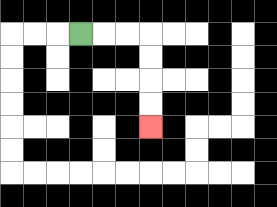{'start': '[3, 1]', 'end': '[6, 5]', 'path_directions': 'R,R,R,D,D,D,D', 'path_coordinates': '[[3, 1], [4, 1], [5, 1], [6, 1], [6, 2], [6, 3], [6, 4], [6, 5]]'}